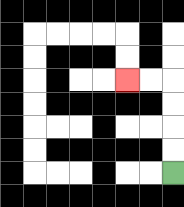{'start': '[7, 7]', 'end': '[5, 3]', 'path_directions': 'U,U,U,U,L,L', 'path_coordinates': '[[7, 7], [7, 6], [7, 5], [7, 4], [7, 3], [6, 3], [5, 3]]'}